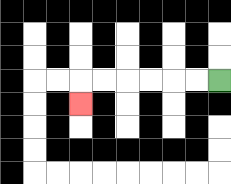{'start': '[9, 3]', 'end': '[3, 4]', 'path_directions': 'L,L,L,L,L,L,D', 'path_coordinates': '[[9, 3], [8, 3], [7, 3], [6, 3], [5, 3], [4, 3], [3, 3], [3, 4]]'}